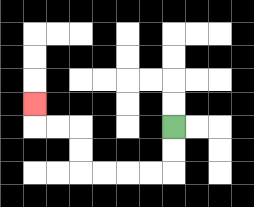{'start': '[7, 5]', 'end': '[1, 4]', 'path_directions': 'D,D,L,L,L,L,U,U,L,L,U', 'path_coordinates': '[[7, 5], [7, 6], [7, 7], [6, 7], [5, 7], [4, 7], [3, 7], [3, 6], [3, 5], [2, 5], [1, 5], [1, 4]]'}